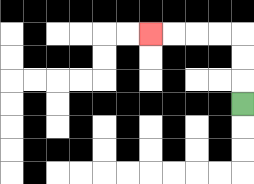{'start': '[10, 4]', 'end': '[6, 1]', 'path_directions': 'U,U,U,L,L,L,L', 'path_coordinates': '[[10, 4], [10, 3], [10, 2], [10, 1], [9, 1], [8, 1], [7, 1], [6, 1]]'}